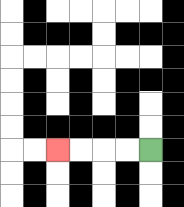{'start': '[6, 6]', 'end': '[2, 6]', 'path_directions': 'L,L,L,L', 'path_coordinates': '[[6, 6], [5, 6], [4, 6], [3, 6], [2, 6]]'}